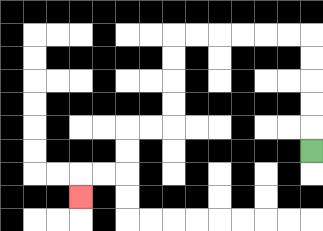{'start': '[13, 6]', 'end': '[3, 8]', 'path_directions': 'U,U,U,U,U,L,L,L,L,L,L,D,D,D,D,L,L,D,D,L,L,D', 'path_coordinates': '[[13, 6], [13, 5], [13, 4], [13, 3], [13, 2], [13, 1], [12, 1], [11, 1], [10, 1], [9, 1], [8, 1], [7, 1], [7, 2], [7, 3], [7, 4], [7, 5], [6, 5], [5, 5], [5, 6], [5, 7], [4, 7], [3, 7], [3, 8]]'}